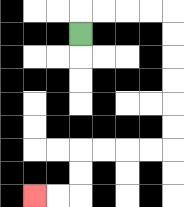{'start': '[3, 1]', 'end': '[1, 8]', 'path_directions': 'U,R,R,R,R,D,D,D,D,D,D,L,L,L,L,D,D,L,L', 'path_coordinates': '[[3, 1], [3, 0], [4, 0], [5, 0], [6, 0], [7, 0], [7, 1], [7, 2], [7, 3], [7, 4], [7, 5], [7, 6], [6, 6], [5, 6], [4, 6], [3, 6], [3, 7], [3, 8], [2, 8], [1, 8]]'}